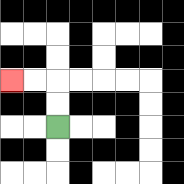{'start': '[2, 5]', 'end': '[0, 3]', 'path_directions': 'U,U,L,L', 'path_coordinates': '[[2, 5], [2, 4], [2, 3], [1, 3], [0, 3]]'}